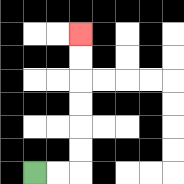{'start': '[1, 7]', 'end': '[3, 1]', 'path_directions': 'R,R,U,U,U,U,U,U', 'path_coordinates': '[[1, 7], [2, 7], [3, 7], [3, 6], [3, 5], [3, 4], [3, 3], [3, 2], [3, 1]]'}